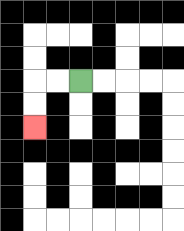{'start': '[3, 3]', 'end': '[1, 5]', 'path_directions': 'L,L,D,D', 'path_coordinates': '[[3, 3], [2, 3], [1, 3], [1, 4], [1, 5]]'}